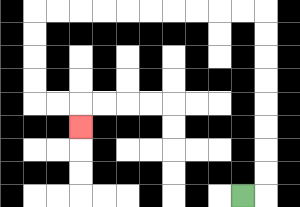{'start': '[10, 8]', 'end': '[3, 5]', 'path_directions': 'R,U,U,U,U,U,U,U,U,L,L,L,L,L,L,L,L,L,L,D,D,D,D,R,R,D', 'path_coordinates': '[[10, 8], [11, 8], [11, 7], [11, 6], [11, 5], [11, 4], [11, 3], [11, 2], [11, 1], [11, 0], [10, 0], [9, 0], [8, 0], [7, 0], [6, 0], [5, 0], [4, 0], [3, 0], [2, 0], [1, 0], [1, 1], [1, 2], [1, 3], [1, 4], [2, 4], [3, 4], [3, 5]]'}